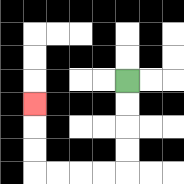{'start': '[5, 3]', 'end': '[1, 4]', 'path_directions': 'D,D,D,D,L,L,L,L,U,U,U', 'path_coordinates': '[[5, 3], [5, 4], [5, 5], [5, 6], [5, 7], [4, 7], [3, 7], [2, 7], [1, 7], [1, 6], [1, 5], [1, 4]]'}